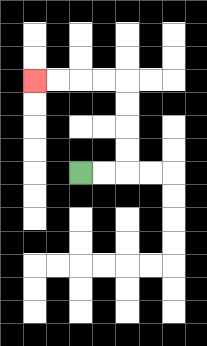{'start': '[3, 7]', 'end': '[1, 3]', 'path_directions': 'R,R,U,U,U,U,L,L,L,L', 'path_coordinates': '[[3, 7], [4, 7], [5, 7], [5, 6], [5, 5], [5, 4], [5, 3], [4, 3], [3, 3], [2, 3], [1, 3]]'}